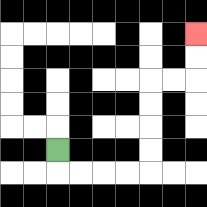{'start': '[2, 6]', 'end': '[8, 1]', 'path_directions': 'D,R,R,R,R,U,U,U,U,R,R,U,U', 'path_coordinates': '[[2, 6], [2, 7], [3, 7], [4, 7], [5, 7], [6, 7], [6, 6], [6, 5], [6, 4], [6, 3], [7, 3], [8, 3], [8, 2], [8, 1]]'}